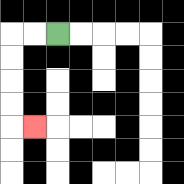{'start': '[2, 1]', 'end': '[1, 5]', 'path_directions': 'L,L,D,D,D,D,R', 'path_coordinates': '[[2, 1], [1, 1], [0, 1], [0, 2], [0, 3], [0, 4], [0, 5], [1, 5]]'}